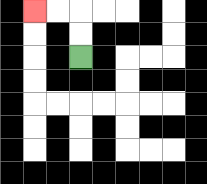{'start': '[3, 2]', 'end': '[1, 0]', 'path_directions': 'U,U,L,L', 'path_coordinates': '[[3, 2], [3, 1], [3, 0], [2, 0], [1, 0]]'}